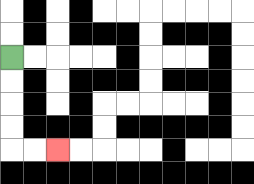{'start': '[0, 2]', 'end': '[2, 6]', 'path_directions': 'D,D,D,D,R,R', 'path_coordinates': '[[0, 2], [0, 3], [0, 4], [0, 5], [0, 6], [1, 6], [2, 6]]'}